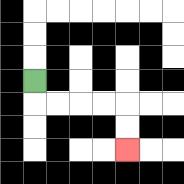{'start': '[1, 3]', 'end': '[5, 6]', 'path_directions': 'D,R,R,R,R,D,D', 'path_coordinates': '[[1, 3], [1, 4], [2, 4], [3, 4], [4, 4], [5, 4], [5, 5], [5, 6]]'}